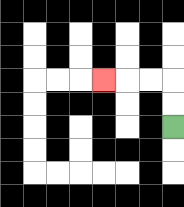{'start': '[7, 5]', 'end': '[4, 3]', 'path_directions': 'U,U,L,L,L', 'path_coordinates': '[[7, 5], [7, 4], [7, 3], [6, 3], [5, 3], [4, 3]]'}